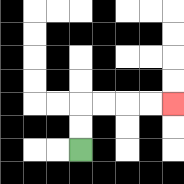{'start': '[3, 6]', 'end': '[7, 4]', 'path_directions': 'U,U,R,R,R,R', 'path_coordinates': '[[3, 6], [3, 5], [3, 4], [4, 4], [5, 4], [6, 4], [7, 4]]'}